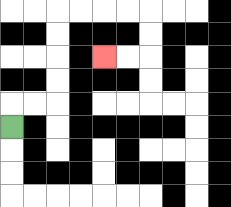{'start': '[0, 5]', 'end': '[4, 2]', 'path_directions': 'U,R,R,U,U,U,U,R,R,R,R,D,D,L,L', 'path_coordinates': '[[0, 5], [0, 4], [1, 4], [2, 4], [2, 3], [2, 2], [2, 1], [2, 0], [3, 0], [4, 0], [5, 0], [6, 0], [6, 1], [6, 2], [5, 2], [4, 2]]'}